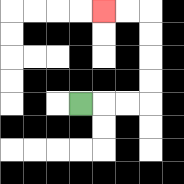{'start': '[3, 4]', 'end': '[4, 0]', 'path_directions': 'R,R,R,U,U,U,U,L,L', 'path_coordinates': '[[3, 4], [4, 4], [5, 4], [6, 4], [6, 3], [6, 2], [6, 1], [6, 0], [5, 0], [4, 0]]'}